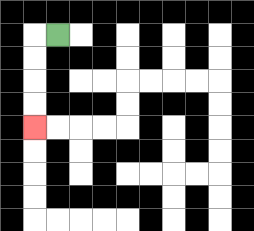{'start': '[2, 1]', 'end': '[1, 5]', 'path_directions': 'L,D,D,D,D', 'path_coordinates': '[[2, 1], [1, 1], [1, 2], [1, 3], [1, 4], [1, 5]]'}